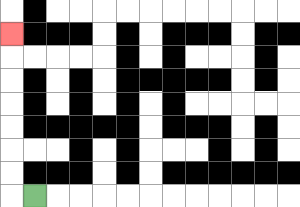{'start': '[1, 8]', 'end': '[0, 1]', 'path_directions': 'L,U,U,U,U,U,U,U', 'path_coordinates': '[[1, 8], [0, 8], [0, 7], [0, 6], [0, 5], [0, 4], [0, 3], [0, 2], [0, 1]]'}